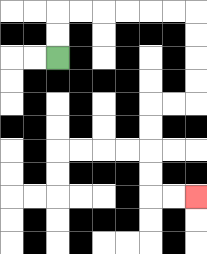{'start': '[2, 2]', 'end': '[8, 8]', 'path_directions': 'U,U,R,R,R,R,R,R,D,D,D,D,L,L,D,D,D,D,R,R', 'path_coordinates': '[[2, 2], [2, 1], [2, 0], [3, 0], [4, 0], [5, 0], [6, 0], [7, 0], [8, 0], [8, 1], [8, 2], [8, 3], [8, 4], [7, 4], [6, 4], [6, 5], [6, 6], [6, 7], [6, 8], [7, 8], [8, 8]]'}